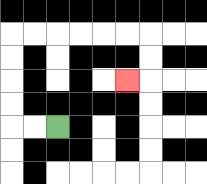{'start': '[2, 5]', 'end': '[5, 3]', 'path_directions': 'L,L,U,U,U,U,R,R,R,R,R,R,D,D,L', 'path_coordinates': '[[2, 5], [1, 5], [0, 5], [0, 4], [0, 3], [0, 2], [0, 1], [1, 1], [2, 1], [3, 1], [4, 1], [5, 1], [6, 1], [6, 2], [6, 3], [5, 3]]'}